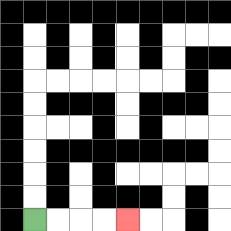{'start': '[1, 9]', 'end': '[5, 9]', 'path_directions': 'R,R,R,R', 'path_coordinates': '[[1, 9], [2, 9], [3, 9], [4, 9], [5, 9]]'}